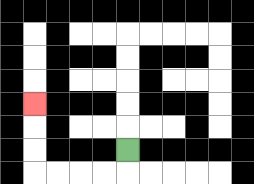{'start': '[5, 6]', 'end': '[1, 4]', 'path_directions': 'D,L,L,L,L,U,U,U', 'path_coordinates': '[[5, 6], [5, 7], [4, 7], [3, 7], [2, 7], [1, 7], [1, 6], [1, 5], [1, 4]]'}